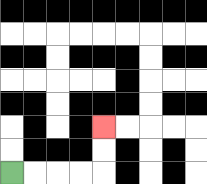{'start': '[0, 7]', 'end': '[4, 5]', 'path_directions': 'R,R,R,R,U,U', 'path_coordinates': '[[0, 7], [1, 7], [2, 7], [3, 7], [4, 7], [4, 6], [4, 5]]'}